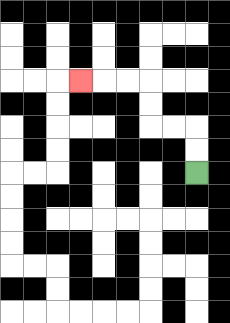{'start': '[8, 7]', 'end': '[3, 3]', 'path_directions': 'U,U,L,L,U,U,L,L,L', 'path_coordinates': '[[8, 7], [8, 6], [8, 5], [7, 5], [6, 5], [6, 4], [6, 3], [5, 3], [4, 3], [3, 3]]'}